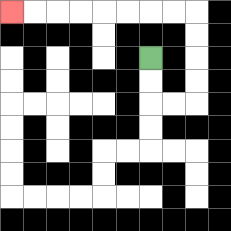{'start': '[6, 2]', 'end': '[0, 0]', 'path_directions': 'D,D,R,R,U,U,U,U,L,L,L,L,L,L,L,L', 'path_coordinates': '[[6, 2], [6, 3], [6, 4], [7, 4], [8, 4], [8, 3], [8, 2], [8, 1], [8, 0], [7, 0], [6, 0], [5, 0], [4, 0], [3, 0], [2, 0], [1, 0], [0, 0]]'}